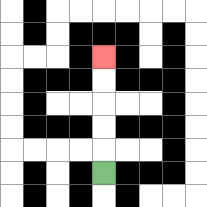{'start': '[4, 7]', 'end': '[4, 2]', 'path_directions': 'U,U,U,U,U', 'path_coordinates': '[[4, 7], [4, 6], [4, 5], [4, 4], [4, 3], [4, 2]]'}